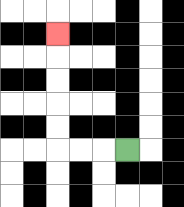{'start': '[5, 6]', 'end': '[2, 1]', 'path_directions': 'L,L,L,U,U,U,U,U', 'path_coordinates': '[[5, 6], [4, 6], [3, 6], [2, 6], [2, 5], [2, 4], [2, 3], [2, 2], [2, 1]]'}